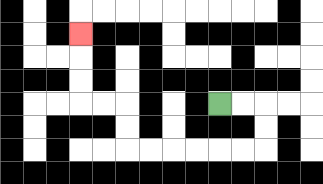{'start': '[9, 4]', 'end': '[3, 1]', 'path_directions': 'R,R,D,D,L,L,L,L,L,L,U,U,L,L,U,U,U', 'path_coordinates': '[[9, 4], [10, 4], [11, 4], [11, 5], [11, 6], [10, 6], [9, 6], [8, 6], [7, 6], [6, 6], [5, 6], [5, 5], [5, 4], [4, 4], [3, 4], [3, 3], [3, 2], [3, 1]]'}